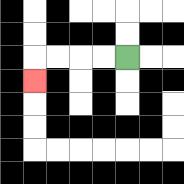{'start': '[5, 2]', 'end': '[1, 3]', 'path_directions': 'L,L,L,L,D', 'path_coordinates': '[[5, 2], [4, 2], [3, 2], [2, 2], [1, 2], [1, 3]]'}